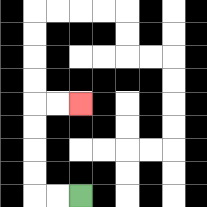{'start': '[3, 8]', 'end': '[3, 4]', 'path_directions': 'L,L,U,U,U,U,R,R', 'path_coordinates': '[[3, 8], [2, 8], [1, 8], [1, 7], [1, 6], [1, 5], [1, 4], [2, 4], [3, 4]]'}